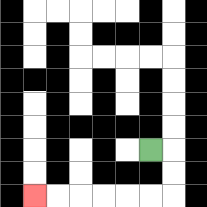{'start': '[6, 6]', 'end': '[1, 8]', 'path_directions': 'R,D,D,L,L,L,L,L,L', 'path_coordinates': '[[6, 6], [7, 6], [7, 7], [7, 8], [6, 8], [5, 8], [4, 8], [3, 8], [2, 8], [1, 8]]'}